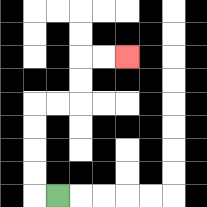{'start': '[2, 8]', 'end': '[5, 2]', 'path_directions': 'L,U,U,U,U,R,R,U,U,R,R', 'path_coordinates': '[[2, 8], [1, 8], [1, 7], [1, 6], [1, 5], [1, 4], [2, 4], [3, 4], [3, 3], [3, 2], [4, 2], [5, 2]]'}